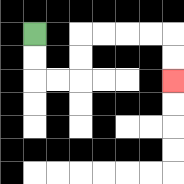{'start': '[1, 1]', 'end': '[7, 3]', 'path_directions': 'D,D,R,R,U,U,R,R,R,R,D,D', 'path_coordinates': '[[1, 1], [1, 2], [1, 3], [2, 3], [3, 3], [3, 2], [3, 1], [4, 1], [5, 1], [6, 1], [7, 1], [7, 2], [7, 3]]'}